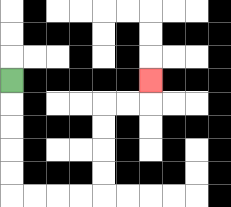{'start': '[0, 3]', 'end': '[6, 3]', 'path_directions': 'D,D,D,D,D,R,R,R,R,U,U,U,U,R,R,U', 'path_coordinates': '[[0, 3], [0, 4], [0, 5], [0, 6], [0, 7], [0, 8], [1, 8], [2, 8], [3, 8], [4, 8], [4, 7], [4, 6], [4, 5], [4, 4], [5, 4], [6, 4], [6, 3]]'}